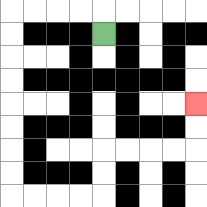{'start': '[4, 1]', 'end': '[8, 4]', 'path_directions': 'U,L,L,L,L,D,D,D,D,D,D,D,D,R,R,R,R,U,U,R,R,R,R,U,U', 'path_coordinates': '[[4, 1], [4, 0], [3, 0], [2, 0], [1, 0], [0, 0], [0, 1], [0, 2], [0, 3], [0, 4], [0, 5], [0, 6], [0, 7], [0, 8], [1, 8], [2, 8], [3, 8], [4, 8], [4, 7], [4, 6], [5, 6], [6, 6], [7, 6], [8, 6], [8, 5], [8, 4]]'}